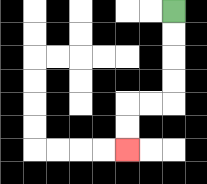{'start': '[7, 0]', 'end': '[5, 6]', 'path_directions': 'D,D,D,D,L,L,D,D', 'path_coordinates': '[[7, 0], [7, 1], [7, 2], [7, 3], [7, 4], [6, 4], [5, 4], [5, 5], [5, 6]]'}